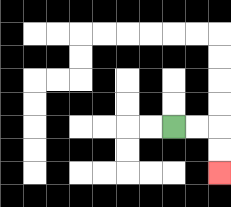{'start': '[7, 5]', 'end': '[9, 7]', 'path_directions': 'R,R,D,D', 'path_coordinates': '[[7, 5], [8, 5], [9, 5], [9, 6], [9, 7]]'}